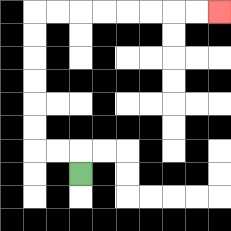{'start': '[3, 7]', 'end': '[9, 0]', 'path_directions': 'U,L,L,U,U,U,U,U,U,R,R,R,R,R,R,R,R', 'path_coordinates': '[[3, 7], [3, 6], [2, 6], [1, 6], [1, 5], [1, 4], [1, 3], [1, 2], [1, 1], [1, 0], [2, 0], [3, 0], [4, 0], [5, 0], [6, 0], [7, 0], [8, 0], [9, 0]]'}